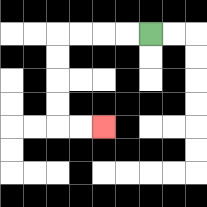{'start': '[6, 1]', 'end': '[4, 5]', 'path_directions': 'L,L,L,L,D,D,D,D,R,R', 'path_coordinates': '[[6, 1], [5, 1], [4, 1], [3, 1], [2, 1], [2, 2], [2, 3], [2, 4], [2, 5], [3, 5], [4, 5]]'}